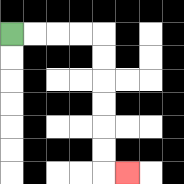{'start': '[0, 1]', 'end': '[5, 7]', 'path_directions': 'R,R,R,R,D,D,D,D,D,D,R', 'path_coordinates': '[[0, 1], [1, 1], [2, 1], [3, 1], [4, 1], [4, 2], [4, 3], [4, 4], [4, 5], [4, 6], [4, 7], [5, 7]]'}